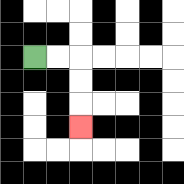{'start': '[1, 2]', 'end': '[3, 5]', 'path_directions': 'R,R,D,D,D', 'path_coordinates': '[[1, 2], [2, 2], [3, 2], [3, 3], [3, 4], [3, 5]]'}